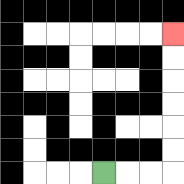{'start': '[4, 7]', 'end': '[7, 1]', 'path_directions': 'R,R,R,U,U,U,U,U,U', 'path_coordinates': '[[4, 7], [5, 7], [6, 7], [7, 7], [7, 6], [7, 5], [7, 4], [7, 3], [7, 2], [7, 1]]'}